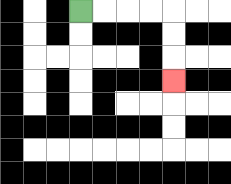{'start': '[3, 0]', 'end': '[7, 3]', 'path_directions': 'R,R,R,R,D,D,D', 'path_coordinates': '[[3, 0], [4, 0], [5, 0], [6, 0], [7, 0], [7, 1], [7, 2], [7, 3]]'}